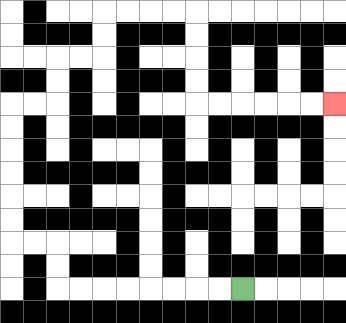{'start': '[10, 12]', 'end': '[14, 4]', 'path_directions': 'L,L,L,L,L,L,L,L,U,U,L,L,U,U,U,U,U,U,R,R,U,U,R,R,U,U,R,R,R,R,D,D,D,D,R,R,R,R,R,R', 'path_coordinates': '[[10, 12], [9, 12], [8, 12], [7, 12], [6, 12], [5, 12], [4, 12], [3, 12], [2, 12], [2, 11], [2, 10], [1, 10], [0, 10], [0, 9], [0, 8], [0, 7], [0, 6], [0, 5], [0, 4], [1, 4], [2, 4], [2, 3], [2, 2], [3, 2], [4, 2], [4, 1], [4, 0], [5, 0], [6, 0], [7, 0], [8, 0], [8, 1], [8, 2], [8, 3], [8, 4], [9, 4], [10, 4], [11, 4], [12, 4], [13, 4], [14, 4]]'}